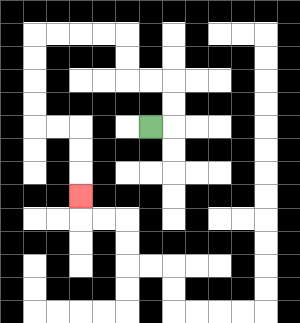{'start': '[6, 5]', 'end': '[3, 8]', 'path_directions': 'R,U,U,L,L,U,U,L,L,L,L,D,D,D,D,R,R,D,D,D', 'path_coordinates': '[[6, 5], [7, 5], [7, 4], [7, 3], [6, 3], [5, 3], [5, 2], [5, 1], [4, 1], [3, 1], [2, 1], [1, 1], [1, 2], [1, 3], [1, 4], [1, 5], [2, 5], [3, 5], [3, 6], [3, 7], [3, 8]]'}